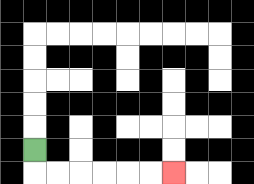{'start': '[1, 6]', 'end': '[7, 7]', 'path_directions': 'D,R,R,R,R,R,R', 'path_coordinates': '[[1, 6], [1, 7], [2, 7], [3, 7], [4, 7], [5, 7], [6, 7], [7, 7]]'}